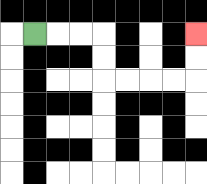{'start': '[1, 1]', 'end': '[8, 1]', 'path_directions': 'R,R,R,D,D,R,R,R,R,U,U', 'path_coordinates': '[[1, 1], [2, 1], [3, 1], [4, 1], [4, 2], [4, 3], [5, 3], [6, 3], [7, 3], [8, 3], [8, 2], [8, 1]]'}